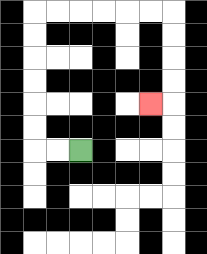{'start': '[3, 6]', 'end': '[6, 4]', 'path_directions': 'L,L,U,U,U,U,U,U,R,R,R,R,R,R,D,D,D,D,L', 'path_coordinates': '[[3, 6], [2, 6], [1, 6], [1, 5], [1, 4], [1, 3], [1, 2], [1, 1], [1, 0], [2, 0], [3, 0], [4, 0], [5, 0], [6, 0], [7, 0], [7, 1], [7, 2], [7, 3], [7, 4], [6, 4]]'}